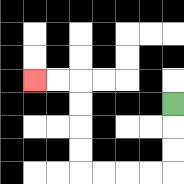{'start': '[7, 4]', 'end': '[1, 3]', 'path_directions': 'D,D,D,L,L,L,L,U,U,U,U,L,L', 'path_coordinates': '[[7, 4], [7, 5], [7, 6], [7, 7], [6, 7], [5, 7], [4, 7], [3, 7], [3, 6], [3, 5], [3, 4], [3, 3], [2, 3], [1, 3]]'}